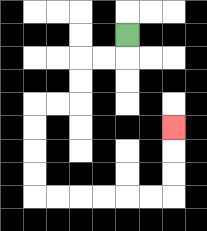{'start': '[5, 1]', 'end': '[7, 5]', 'path_directions': 'D,L,L,D,D,L,L,D,D,D,D,R,R,R,R,R,R,U,U,U', 'path_coordinates': '[[5, 1], [5, 2], [4, 2], [3, 2], [3, 3], [3, 4], [2, 4], [1, 4], [1, 5], [1, 6], [1, 7], [1, 8], [2, 8], [3, 8], [4, 8], [5, 8], [6, 8], [7, 8], [7, 7], [7, 6], [7, 5]]'}